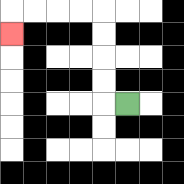{'start': '[5, 4]', 'end': '[0, 1]', 'path_directions': 'L,U,U,U,U,L,L,L,L,D', 'path_coordinates': '[[5, 4], [4, 4], [4, 3], [4, 2], [4, 1], [4, 0], [3, 0], [2, 0], [1, 0], [0, 0], [0, 1]]'}